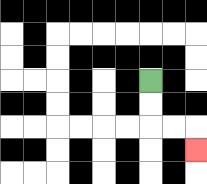{'start': '[6, 3]', 'end': '[8, 6]', 'path_directions': 'D,D,R,R,D', 'path_coordinates': '[[6, 3], [6, 4], [6, 5], [7, 5], [8, 5], [8, 6]]'}